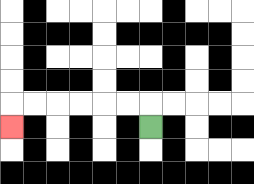{'start': '[6, 5]', 'end': '[0, 5]', 'path_directions': 'U,L,L,L,L,L,L,D', 'path_coordinates': '[[6, 5], [6, 4], [5, 4], [4, 4], [3, 4], [2, 4], [1, 4], [0, 4], [0, 5]]'}